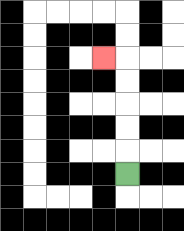{'start': '[5, 7]', 'end': '[4, 2]', 'path_directions': 'U,U,U,U,U,L', 'path_coordinates': '[[5, 7], [5, 6], [5, 5], [5, 4], [5, 3], [5, 2], [4, 2]]'}